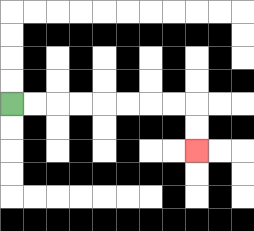{'start': '[0, 4]', 'end': '[8, 6]', 'path_directions': 'R,R,R,R,R,R,R,R,D,D', 'path_coordinates': '[[0, 4], [1, 4], [2, 4], [3, 4], [4, 4], [5, 4], [6, 4], [7, 4], [8, 4], [8, 5], [8, 6]]'}